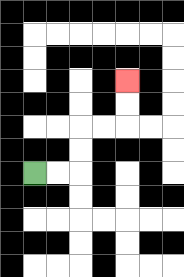{'start': '[1, 7]', 'end': '[5, 3]', 'path_directions': 'R,R,U,U,R,R,U,U', 'path_coordinates': '[[1, 7], [2, 7], [3, 7], [3, 6], [3, 5], [4, 5], [5, 5], [5, 4], [5, 3]]'}